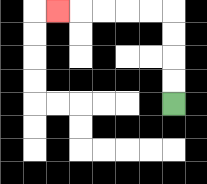{'start': '[7, 4]', 'end': '[2, 0]', 'path_directions': 'U,U,U,U,L,L,L,L,L', 'path_coordinates': '[[7, 4], [7, 3], [7, 2], [7, 1], [7, 0], [6, 0], [5, 0], [4, 0], [3, 0], [2, 0]]'}